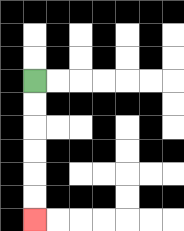{'start': '[1, 3]', 'end': '[1, 9]', 'path_directions': 'D,D,D,D,D,D', 'path_coordinates': '[[1, 3], [1, 4], [1, 5], [1, 6], [1, 7], [1, 8], [1, 9]]'}